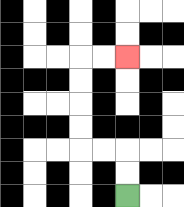{'start': '[5, 8]', 'end': '[5, 2]', 'path_directions': 'U,U,L,L,U,U,U,U,R,R', 'path_coordinates': '[[5, 8], [5, 7], [5, 6], [4, 6], [3, 6], [3, 5], [3, 4], [3, 3], [3, 2], [4, 2], [5, 2]]'}